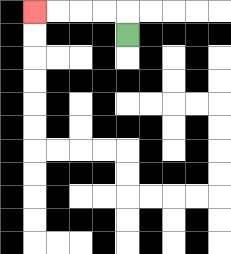{'start': '[5, 1]', 'end': '[1, 0]', 'path_directions': 'U,L,L,L,L', 'path_coordinates': '[[5, 1], [5, 0], [4, 0], [3, 0], [2, 0], [1, 0]]'}